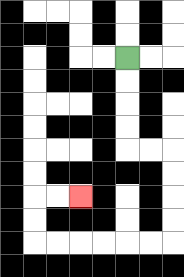{'start': '[5, 2]', 'end': '[3, 8]', 'path_directions': 'D,D,D,D,R,R,D,D,D,D,L,L,L,L,L,L,U,U,R,R', 'path_coordinates': '[[5, 2], [5, 3], [5, 4], [5, 5], [5, 6], [6, 6], [7, 6], [7, 7], [7, 8], [7, 9], [7, 10], [6, 10], [5, 10], [4, 10], [3, 10], [2, 10], [1, 10], [1, 9], [1, 8], [2, 8], [3, 8]]'}